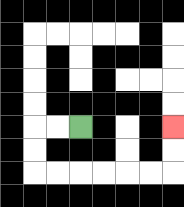{'start': '[3, 5]', 'end': '[7, 5]', 'path_directions': 'L,L,D,D,R,R,R,R,R,R,U,U', 'path_coordinates': '[[3, 5], [2, 5], [1, 5], [1, 6], [1, 7], [2, 7], [3, 7], [4, 7], [5, 7], [6, 7], [7, 7], [7, 6], [7, 5]]'}